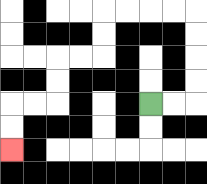{'start': '[6, 4]', 'end': '[0, 6]', 'path_directions': 'R,R,U,U,U,U,L,L,L,L,D,D,L,L,D,D,L,L,D,D', 'path_coordinates': '[[6, 4], [7, 4], [8, 4], [8, 3], [8, 2], [8, 1], [8, 0], [7, 0], [6, 0], [5, 0], [4, 0], [4, 1], [4, 2], [3, 2], [2, 2], [2, 3], [2, 4], [1, 4], [0, 4], [0, 5], [0, 6]]'}